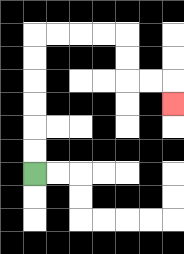{'start': '[1, 7]', 'end': '[7, 4]', 'path_directions': 'U,U,U,U,U,U,R,R,R,R,D,D,R,R,D', 'path_coordinates': '[[1, 7], [1, 6], [1, 5], [1, 4], [1, 3], [1, 2], [1, 1], [2, 1], [3, 1], [4, 1], [5, 1], [5, 2], [5, 3], [6, 3], [7, 3], [7, 4]]'}